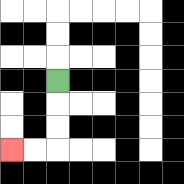{'start': '[2, 3]', 'end': '[0, 6]', 'path_directions': 'D,D,D,L,L', 'path_coordinates': '[[2, 3], [2, 4], [2, 5], [2, 6], [1, 6], [0, 6]]'}